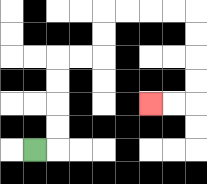{'start': '[1, 6]', 'end': '[6, 4]', 'path_directions': 'R,U,U,U,U,R,R,U,U,R,R,R,R,D,D,D,D,L,L', 'path_coordinates': '[[1, 6], [2, 6], [2, 5], [2, 4], [2, 3], [2, 2], [3, 2], [4, 2], [4, 1], [4, 0], [5, 0], [6, 0], [7, 0], [8, 0], [8, 1], [8, 2], [8, 3], [8, 4], [7, 4], [6, 4]]'}